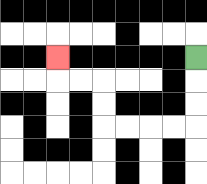{'start': '[8, 2]', 'end': '[2, 2]', 'path_directions': 'D,D,D,L,L,L,L,U,U,L,L,U', 'path_coordinates': '[[8, 2], [8, 3], [8, 4], [8, 5], [7, 5], [6, 5], [5, 5], [4, 5], [4, 4], [4, 3], [3, 3], [2, 3], [2, 2]]'}